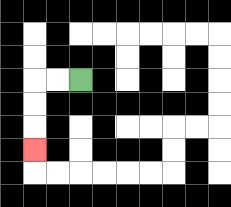{'start': '[3, 3]', 'end': '[1, 6]', 'path_directions': 'L,L,D,D,D', 'path_coordinates': '[[3, 3], [2, 3], [1, 3], [1, 4], [1, 5], [1, 6]]'}